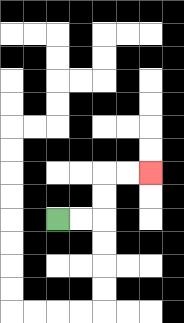{'start': '[2, 9]', 'end': '[6, 7]', 'path_directions': 'R,R,U,U,R,R', 'path_coordinates': '[[2, 9], [3, 9], [4, 9], [4, 8], [4, 7], [5, 7], [6, 7]]'}